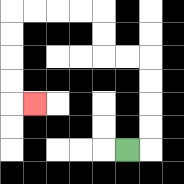{'start': '[5, 6]', 'end': '[1, 4]', 'path_directions': 'R,U,U,U,U,L,L,U,U,L,L,L,L,D,D,D,D,R', 'path_coordinates': '[[5, 6], [6, 6], [6, 5], [6, 4], [6, 3], [6, 2], [5, 2], [4, 2], [4, 1], [4, 0], [3, 0], [2, 0], [1, 0], [0, 0], [0, 1], [0, 2], [0, 3], [0, 4], [1, 4]]'}